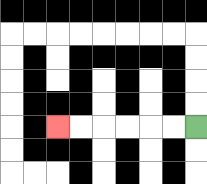{'start': '[8, 5]', 'end': '[2, 5]', 'path_directions': 'L,L,L,L,L,L', 'path_coordinates': '[[8, 5], [7, 5], [6, 5], [5, 5], [4, 5], [3, 5], [2, 5]]'}